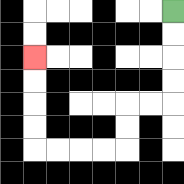{'start': '[7, 0]', 'end': '[1, 2]', 'path_directions': 'D,D,D,D,L,L,D,D,L,L,L,L,U,U,U,U', 'path_coordinates': '[[7, 0], [7, 1], [7, 2], [7, 3], [7, 4], [6, 4], [5, 4], [5, 5], [5, 6], [4, 6], [3, 6], [2, 6], [1, 6], [1, 5], [1, 4], [1, 3], [1, 2]]'}